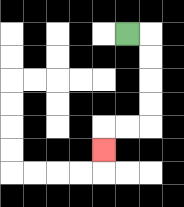{'start': '[5, 1]', 'end': '[4, 6]', 'path_directions': 'R,D,D,D,D,L,L,D', 'path_coordinates': '[[5, 1], [6, 1], [6, 2], [6, 3], [6, 4], [6, 5], [5, 5], [4, 5], [4, 6]]'}